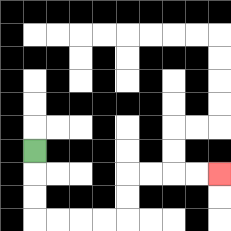{'start': '[1, 6]', 'end': '[9, 7]', 'path_directions': 'D,D,D,R,R,R,R,U,U,R,R,R,R', 'path_coordinates': '[[1, 6], [1, 7], [1, 8], [1, 9], [2, 9], [3, 9], [4, 9], [5, 9], [5, 8], [5, 7], [6, 7], [7, 7], [8, 7], [9, 7]]'}